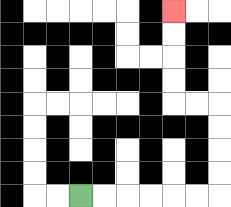{'start': '[3, 8]', 'end': '[7, 0]', 'path_directions': 'R,R,R,R,R,R,U,U,U,U,L,L,U,U,U,U', 'path_coordinates': '[[3, 8], [4, 8], [5, 8], [6, 8], [7, 8], [8, 8], [9, 8], [9, 7], [9, 6], [9, 5], [9, 4], [8, 4], [7, 4], [7, 3], [7, 2], [7, 1], [7, 0]]'}